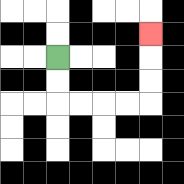{'start': '[2, 2]', 'end': '[6, 1]', 'path_directions': 'D,D,R,R,R,R,U,U,U', 'path_coordinates': '[[2, 2], [2, 3], [2, 4], [3, 4], [4, 4], [5, 4], [6, 4], [6, 3], [6, 2], [6, 1]]'}